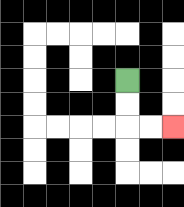{'start': '[5, 3]', 'end': '[7, 5]', 'path_directions': 'D,D,R,R', 'path_coordinates': '[[5, 3], [5, 4], [5, 5], [6, 5], [7, 5]]'}